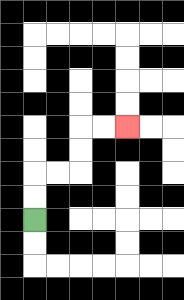{'start': '[1, 9]', 'end': '[5, 5]', 'path_directions': 'U,U,R,R,U,U,R,R', 'path_coordinates': '[[1, 9], [1, 8], [1, 7], [2, 7], [3, 7], [3, 6], [3, 5], [4, 5], [5, 5]]'}